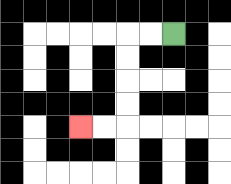{'start': '[7, 1]', 'end': '[3, 5]', 'path_directions': 'L,L,D,D,D,D,L,L', 'path_coordinates': '[[7, 1], [6, 1], [5, 1], [5, 2], [5, 3], [5, 4], [5, 5], [4, 5], [3, 5]]'}